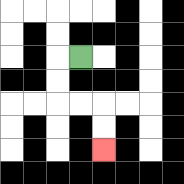{'start': '[3, 2]', 'end': '[4, 6]', 'path_directions': 'L,D,D,R,R,D,D', 'path_coordinates': '[[3, 2], [2, 2], [2, 3], [2, 4], [3, 4], [4, 4], [4, 5], [4, 6]]'}